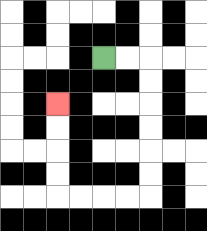{'start': '[4, 2]', 'end': '[2, 4]', 'path_directions': 'R,R,D,D,D,D,D,D,L,L,L,L,U,U,U,U', 'path_coordinates': '[[4, 2], [5, 2], [6, 2], [6, 3], [6, 4], [6, 5], [6, 6], [6, 7], [6, 8], [5, 8], [4, 8], [3, 8], [2, 8], [2, 7], [2, 6], [2, 5], [2, 4]]'}